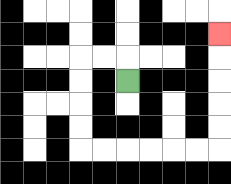{'start': '[5, 3]', 'end': '[9, 1]', 'path_directions': 'U,L,L,D,D,D,D,R,R,R,R,R,R,U,U,U,U,U', 'path_coordinates': '[[5, 3], [5, 2], [4, 2], [3, 2], [3, 3], [3, 4], [3, 5], [3, 6], [4, 6], [5, 6], [6, 6], [7, 6], [8, 6], [9, 6], [9, 5], [9, 4], [9, 3], [9, 2], [9, 1]]'}